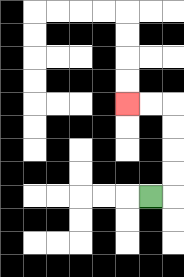{'start': '[6, 8]', 'end': '[5, 4]', 'path_directions': 'R,U,U,U,U,L,L', 'path_coordinates': '[[6, 8], [7, 8], [7, 7], [7, 6], [7, 5], [7, 4], [6, 4], [5, 4]]'}